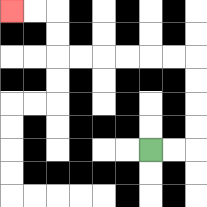{'start': '[6, 6]', 'end': '[0, 0]', 'path_directions': 'R,R,U,U,U,U,L,L,L,L,L,L,U,U,L,L', 'path_coordinates': '[[6, 6], [7, 6], [8, 6], [8, 5], [8, 4], [8, 3], [8, 2], [7, 2], [6, 2], [5, 2], [4, 2], [3, 2], [2, 2], [2, 1], [2, 0], [1, 0], [0, 0]]'}